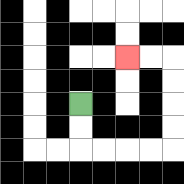{'start': '[3, 4]', 'end': '[5, 2]', 'path_directions': 'D,D,R,R,R,R,U,U,U,U,L,L', 'path_coordinates': '[[3, 4], [3, 5], [3, 6], [4, 6], [5, 6], [6, 6], [7, 6], [7, 5], [7, 4], [7, 3], [7, 2], [6, 2], [5, 2]]'}